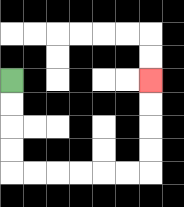{'start': '[0, 3]', 'end': '[6, 3]', 'path_directions': 'D,D,D,D,R,R,R,R,R,R,U,U,U,U', 'path_coordinates': '[[0, 3], [0, 4], [0, 5], [0, 6], [0, 7], [1, 7], [2, 7], [3, 7], [4, 7], [5, 7], [6, 7], [6, 6], [6, 5], [6, 4], [6, 3]]'}